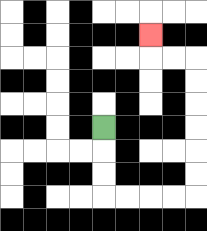{'start': '[4, 5]', 'end': '[6, 1]', 'path_directions': 'D,D,D,R,R,R,R,U,U,U,U,U,U,L,L,U', 'path_coordinates': '[[4, 5], [4, 6], [4, 7], [4, 8], [5, 8], [6, 8], [7, 8], [8, 8], [8, 7], [8, 6], [8, 5], [8, 4], [8, 3], [8, 2], [7, 2], [6, 2], [6, 1]]'}